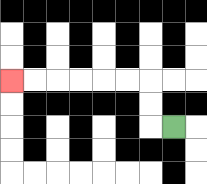{'start': '[7, 5]', 'end': '[0, 3]', 'path_directions': 'L,U,U,L,L,L,L,L,L', 'path_coordinates': '[[7, 5], [6, 5], [6, 4], [6, 3], [5, 3], [4, 3], [3, 3], [2, 3], [1, 3], [0, 3]]'}